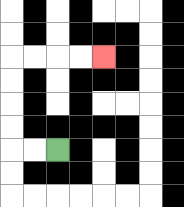{'start': '[2, 6]', 'end': '[4, 2]', 'path_directions': 'L,L,U,U,U,U,R,R,R,R', 'path_coordinates': '[[2, 6], [1, 6], [0, 6], [0, 5], [0, 4], [0, 3], [0, 2], [1, 2], [2, 2], [3, 2], [4, 2]]'}